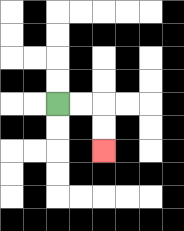{'start': '[2, 4]', 'end': '[4, 6]', 'path_directions': 'R,R,D,D', 'path_coordinates': '[[2, 4], [3, 4], [4, 4], [4, 5], [4, 6]]'}